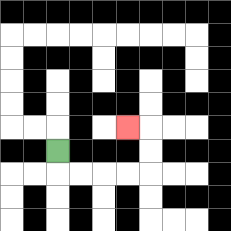{'start': '[2, 6]', 'end': '[5, 5]', 'path_directions': 'D,R,R,R,R,U,U,L', 'path_coordinates': '[[2, 6], [2, 7], [3, 7], [4, 7], [5, 7], [6, 7], [6, 6], [6, 5], [5, 5]]'}